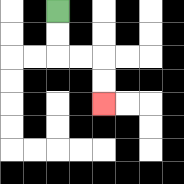{'start': '[2, 0]', 'end': '[4, 4]', 'path_directions': 'D,D,R,R,D,D', 'path_coordinates': '[[2, 0], [2, 1], [2, 2], [3, 2], [4, 2], [4, 3], [4, 4]]'}